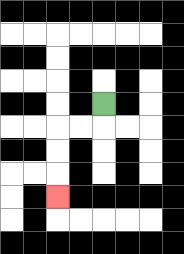{'start': '[4, 4]', 'end': '[2, 8]', 'path_directions': 'D,L,L,D,D,D', 'path_coordinates': '[[4, 4], [4, 5], [3, 5], [2, 5], [2, 6], [2, 7], [2, 8]]'}